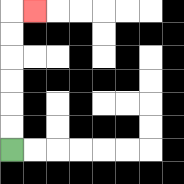{'start': '[0, 6]', 'end': '[1, 0]', 'path_directions': 'U,U,U,U,U,U,R', 'path_coordinates': '[[0, 6], [0, 5], [0, 4], [0, 3], [0, 2], [0, 1], [0, 0], [1, 0]]'}